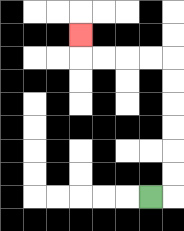{'start': '[6, 8]', 'end': '[3, 1]', 'path_directions': 'R,U,U,U,U,U,U,L,L,L,L,U', 'path_coordinates': '[[6, 8], [7, 8], [7, 7], [7, 6], [7, 5], [7, 4], [7, 3], [7, 2], [6, 2], [5, 2], [4, 2], [3, 2], [3, 1]]'}